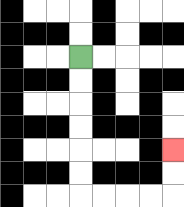{'start': '[3, 2]', 'end': '[7, 6]', 'path_directions': 'D,D,D,D,D,D,R,R,R,R,U,U', 'path_coordinates': '[[3, 2], [3, 3], [3, 4], [3, 5], [3, 6], [3, 7], [3, 8], [4, 8], [5, 8], [6, 8], [7, 8], [7, 7], [7, 6]]'}